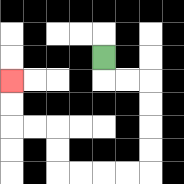{'start': '[4, 2]', 'end': '[0, 3]', 'path_directions': 'D,R,R,D,D,D,D,L,L,L,L,U,U,L,L,U,U', 'path_coordinates': '[[4, 2], [4, 3], [5, 3], [6, 3], [6, 4], [6, 5], [6, 6], [6, 7], [5, 7], [4, 7], [3, 7], [2, 7], [2, 6], [2, 5], [1, 5], [0, 5], [0, 4], [0, 3]]'}